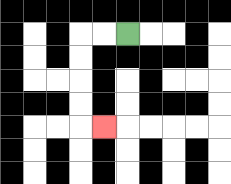{'start': '[5, 1]', 'end': '[4, 5]', 'path_directions': 'L,L,D,D,D,D,R', 'path_coordinates': '[[5, 1], [4, 1], [3, 1], [3, 2], [3, 3], [3, 4], [3, 5], [4, 5]]'}